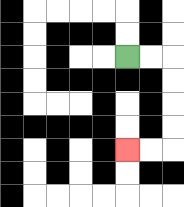{'start': '[5, 2]', 'end': '[5, 6]', 'path_directions': 'R,R,D,D,D,D,L,L', 'path_coordinates': '[[5, 2], [6, 2], [7, 2], [7, 3], [7, 4], [7, 5], [7, 6], [6, 6], [5, 6]]'}